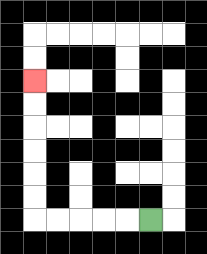{'start': '[6, 9]', 'end': '[1, 3]', 'path_directions': 'L,L,L,L,L,U,U,U,U,U,U', 'path_coordinates': '[[6, 9], [5, 9], [4, 9], [3, 9], [2, 9], [1, 9], [1, 8], [1, 7], [1, 6], [1, 5], [1, 4], [1, 3]]'}